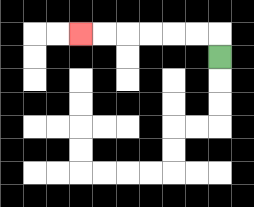{'start': '[9, 2]', 'end': '[3, 1]', 'path_directions': 'U,L,L,L,L,L,L', 'path_coordinates': '[[9, 2], [9, 1], [8, 1], [7, 1], [6, 1], [5, 1], [4, 1], [3, 1]]'}